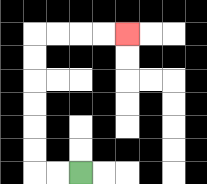{'start': '[3, 7]', 'end': '[5, 1]', 'path_directions': 'L,L,U,U,U,U,U,U,R,R,R,R', 'path_coordinates': '[[3, 7], [2, 7], [1, 7], [1, 6], [1, 5], [1, 4], [1, 3], [1, 2], [1, 1], [2, 1], [3, 1], [4, 1], [5, 1]]'}